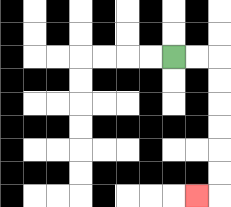{'start': '[7, 2]', 'end': '[8, 8]', 'path_directions': 'R,R,D,D,D,D,D,D,L', 'path_coordinates': '[[7, 2], [8, 2], [9, 2], [9, 3], [9, 4], [9, 5], [9, 6], [9, 7], [9, 8], [8, 8]]'}